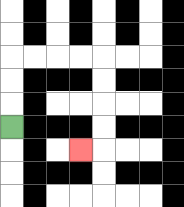{'start': '[0, 5]', 'end': '[3, 6]', 'path_directions': 'U,U,U,R,R,R,R,D,D,D,D,L', 'path_coordinates': '[[0, 5], [0, 4], [0, 3], [0, 2], [1, 2], [2, 2], [3, 2], [4, 2], [4, 3], [4, 4], [4, 5], [4, 6], [3, 6]]'}